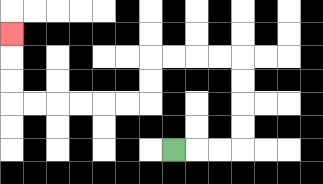{'start': '[7, 6]', 'end': '[0, 1]', 'path_directions': 'R,R,R,U,U,U,U,L,L,L,L,D,D,L,L,L,L,L,L,U,U,U', 'path_coordinates': '[[7, 6], [8, 6], [9, 6], [10, 6], [10, 5], [10, 4], [10, 3], [10, 2], [9, 2], [8, 2], [7, 2], [6, 2], [6, 3], [6, 4], [5, 4], [4, 4], [3, 4], [2, 4], [1, 4], [0, 4], [0, 3], [0, 2], [0, 1]]'}